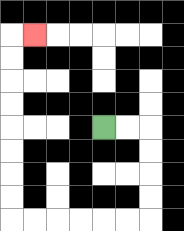{'start': '[4, 5]', 'end': '[1, 1]', 'path_directions': 'R,R,D,D,D,D,L,L,L,L,L,L,U,U,U,U,U,U,U,U,R', 'path_coordinates': '[[4, 5], [5, 5], [6, 5], [6, 6], [6, 7], [6, 8], [6, 9], [5, 9], [4, 9], [3, 9], [2, 9], [1, 9], [0, 9], [0, 8], [0, 7], [0, 6], [0, 5], [0, 4], [0, 3], [0, 2], [0, 1], [1, 1]]'}